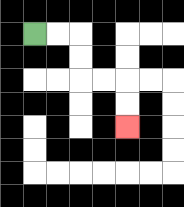{'start': '[1, 1]', 'end': '[5, 5]', 'path_directions': 'R,R,D,D,R,R,D,D', 'path_coordinates': '[[1, 1], [2, 1], [3, 1], [3, 2], [3, 3], [4, 3], [5, 3], [5, 4], [5, 5]]'}